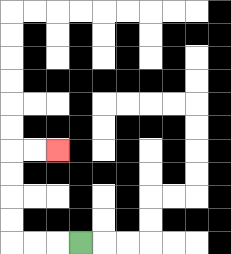{'start': '[3, 10]', 'end': '[2, 6]', 'path_directions': 'L,L,L,U,U,U,U,R,R', 'path_coordinates': '[[3, 10], [2, 10], [1, 10], [0, 10], [0, 9], [0, 8], [0, 7], [0, 6], [1, 6], [2, 6]]'}